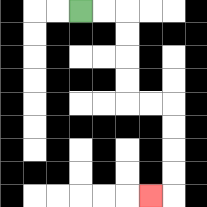{'start': '[3, 0]', 'end': '[6, 8]', 'path_directions': 'R,R,D,D,D,D,R,R,D,D,D,D,L', 'path_coordinates': '[[3, 0], [4, 0], [5, 0], [5, 1], [5, 2], [5, 3], [5, 4], [6, 4], [7, 4], [7, 5], [7, 6], [7, 7], [7, 8], [6, 8]]'}